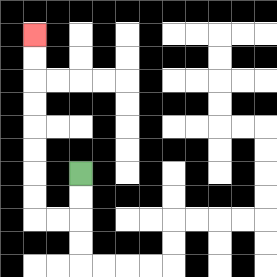{'start': '[3, 7]', 'end': '[1, 1]', 'path_directions': 'D,D,L,L,U,U,U,U,U,U,U,U', 'path_coordinates': '[[3, 7], [3, 8], [3, 9], [2, 9], [1, 9], [1, 8], [1, 7], [1, 6], [1, 5], [1, 4], [1, 3], [1, 2], [1, 1]]'}